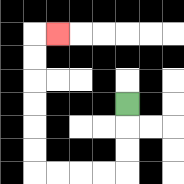{'start': '[5, 4]', 'end': '[2, 1]', 'path_directions': 'D,D,D,L,L,L,L,U,U,U,U,U,U,R', 'path_coordinates': '[[5, 4], [5, 5], [5, 6], [5, 7], [4, 7], [3, 7], [2, 7], [1, 7], [1, 6], [1, 5], [1, 4], [1, 3], [1, 2], [1, 1], [2, 1]]'}